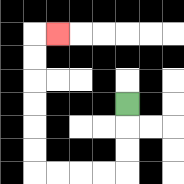{'start': '[5, 4]', 'end': '[2, 1]', 'path_directions': 'D,D,D,L,L,L,L,U,U,U,U,U,U,R', 'path_coordinates': '[[5, 4], [5, 5], [5, 6], [5, 7], [4, 7], [3, 7], [2, 7], [1, 7], [1, 6], [1, 5], [1, 4], [1, 3], [1, 2], [1, 1], [2, 1]]'}